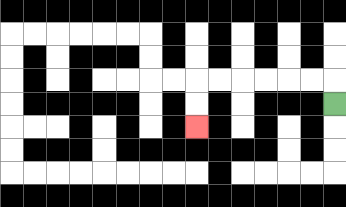{'start': '[14, 4]', 'end': '[8, 5]', 'path_directions': 'U,L,L,L,L,L,L,D,D', 'path_coordinates': '[[14, 4], [14, 3], [13, 3], [12, 3], [11, 3], [10, 3], [9, 3], [8, 3], [8, 4], [8, 5]]'}